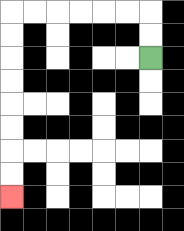{'start': '[6, 2]', 'end': '[0, 8]', 'path_directions': 'U,U,L,L,L,L,L,L,D,D,D,D,D,D,D,D', 'path_coordinates': '[[6, 2], [6, 1], [6, 0], [5, 0], [4, 0], [3, 0], [2, 0], [1, 0], [0, 0], [0, 1], [0, 2], [0, 3], [0, 4], [0, 5], [0, 6], [0, 7], [0, 8]]'}